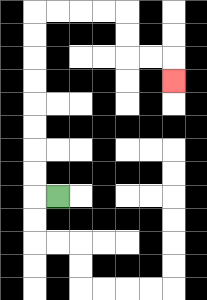{'start': '[2, 8]', 'end': '[7, 3]', 'path_directions': 'L,U,U,U,U,U,U,U,U,R,R,R,R,D,D,R,R,D', 'path_coordinates': '[[2, 8], [1, 8], [1, 7], [1, 6], [1, 5], [1, 4], [1, 3], [1, 2], [1, 1], [1, 0], [2, 0], [3, 0], [4, 0], [5, 0], [5, 1], [5, 2], [6, 2], [7, 2], [7, 3]]'}